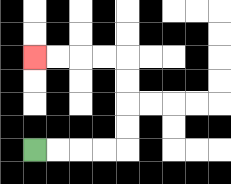{'start': '[1, 6]', 'end': '[1, 2]', 'path_directions': 'R,R,R,R,U,U,U,U,L,L,L,L', 'path_coordinates': '[[1, 6], [2, 6], [3, 6], [4, 6], [5, 6], [5, 5], [5, 4], [5, 3], [5, 2], [4, 2], [3, 2], [2, 2], [1, 2]]'}